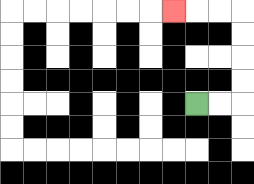{'start': '[8, 4]', 'end': '[7, 0]', 'path_directions': 'R,R,U,U,U,U,L,L,L', 'path_coordinates': '[[8, 4], [9, 4], [10, 4], [10, 3], [10, 2], [10, 1], [10, 0], [9, 0], [8, 0], [7, 0]]'}